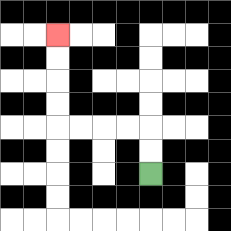{'start': '[6, 7]', 'end': '[2, 1]', 'path_directions': 'U,U,L,L,L,L,U,U,U,U', 'path_coordinates': '[[6, 7], [6, 6], [6, 5], [5, 5], [4, 5], [3, 5], [2, 5], [2, 4], [2, 3], [2, 2], [2, 1]]'}